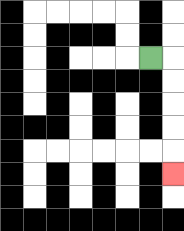{'start': '[6, 2]', 'end': '[7, 7]', 'path_directions': 'R,D,D,D,D,D', 'path_coordinates': '[[6, 2], [7, 2], [7, 3], [7, 4], [7, 5], [7, 6], [7, 7]]'}